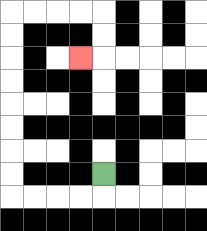{'start': '[4, 7]', 'end': '[3, 2]', 'path_directions': 'D,L,L,L,L,U,U,U,U,U,U,U,U,R,R,R,R,D,D,L', 'path_coordinates': '[[4, 7], [4, 8], [3, 8], [2, 8], [1, 8], [0, 8], [0, 7], [0, 6], [0, 5], [0, 4], [0, 3], [0, 2], [0, 1], [0, 0], [1, 0], [2, 0], [3, 0], [4, 0], [4, 1], [4, 2], [3, 2]]'}